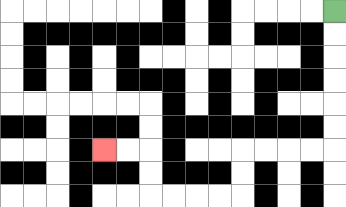{'start': '[14, 0]', 'end': '[4, 6]', 'path_directions': 'D,D,D,D,D,D,L,L,L,L,D,D,L,L,L,L,U,U,L,L', 'path_coordinates': '[[14, 0], [14, 1], [14, 2], [14, 3], [14, 4], [14, 5], [14, 6], [13, 6], [12, 6], [11, 6], [10, 6], [10, 7], [10, 8], [9, 8], [8, 8], [7, 8], [6, 8], [6, 7], [6, 6], [5, 6], [4, 6]]'}